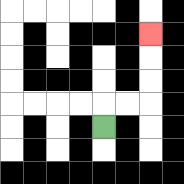{'start': '[4, 5]', 'end': '[6, 1]', 'path_directions': 'U,R,R,U,U,U', 'path_coordinates': '[[4, 5], [4, 4], [5, 4], [6, 4], [6, 3], [6, 2], [6, 1]]'}